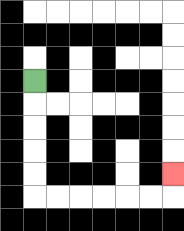{'start': '[1, 3]', 'end': '[7, 7]', 'path_directions': 'D,D,D,D,D,R,R,R,R,R,R,U', 'path_coordinates': '[[1, 3], [1, 4], [1, 5], [1, 6], [1, 7], [1, 8], [2, 8], [3, 8], [4, 8], [5, 8], [6, 8], [7, 8], [7, 7]]'}